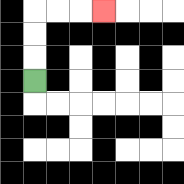{'start': '[1, 3]', 'end': '[4, 0]', 'path_directions': 'U,U,U,R,R,R', 'path_coordinates': '[[1, 3], [1, 2], [1, 1], [1, 0], [2, 0], [3, 0], [4, 0]]'}